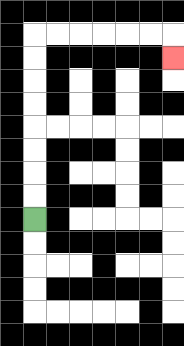{'start': '[1, 9]', 'end': '[7, 2]', 'path_directions': 'U,U,U,U,U,U,U,U,R,R,R,R,R,R,D', 'path_coordinates': '[[1, 9], [1, 8], [1, 7], [1, 6], [1, 5], [1, 4], [1, 3], [1, 2], [1, 1], [2, 1], [3, 1], [4, 1], [5, 1], [6, 1], [7, 1], [7, 2]]'}